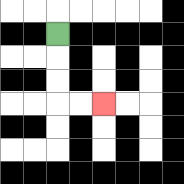{'start': '[2, 1]', 'end': '[4, 4]', 'path_directions': 'D,D,D,R,R', 'path_coordinates': '[[2, 1], [2, 2], [2, 3], [2, 4], [3, 4], [4, 4]]'}